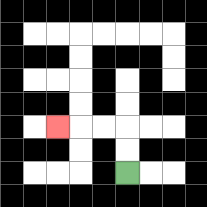{'start': '[5, 7]', 'end': '[2, 5]', 'path_directions': 'U,U,L,L,L', 'path_coordinates': '[[5, 7], [5, 6], [5, 5], [4, 5], [3, 5], [2, 5]]'}